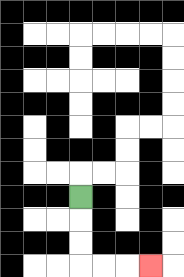{'start': '[3, 8]', 'end': '[6, 11]', 'path_directions': 'D,D,D,R,R,R', 'path_coordinates': '[[3, 8], [3, 9], [3, 10], [3, 11], [4, 11], [5, 11], [6, 11]]'}